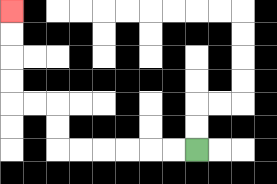{'start': '[8, 6]', 'end': '[0, 0]', 'path_directions': 'L,L,L,L,L,L,U,U,L,L,U,U,U,U', 'path_coordinates': '[[8, 6], [7, 6], [6, 6], [5, 6], [4, 6], [3, 6], [2, 6], [2, 5], [2, 4], [1, 4], [0, 4], [0, 3], [0, 2], [0, 1], [0, 0]]'}